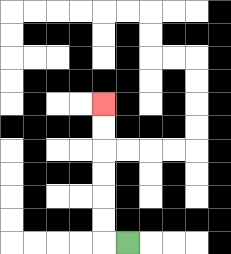{'start': '[5, 10]', 'end': '[4, 4]', 'path_directions': 'L,U,U,U,U,U,U', 'path_coordinates': '[[5, 10], [4, 10], [4, 9], [4, 8], [4, 7], [4, 6], [4, 5], [4, 4]]'}